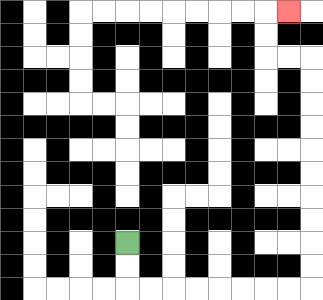{'start': '[5, 10]', 'end': '[12, 0]', 'path_directions': 'D,D,R,R,R,R,R,R,R,R,U,U,U,U,U,U,U,U,U,U,L,L,U,U,R', 'path_coordinates': '[[5, 10], [5, 11], [5, 12], [6, 12], [7, 12], [8, 12], [9, 12], [10, 12], [11, 12], [12, 12], [13, 12], [13, 11], [13, 10], [13, 9], [13, 8], [13, 7], [13, 6], [13, 5], [13, 4], [13, 3], [13, 2], [12, 2], [11, 2], [11, 1], [11, 0], [12, 0]]'}